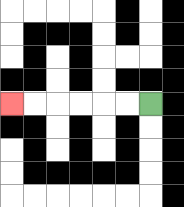{'start': '[6, 4]', 'end': '[0, 4]', 'path_directions': 'L,L,L,L,L,L', 'path_coordinates': '[[6, 4], [5, 4], [4, 4], [3, 4], [2, 4], [1, 4], [0, 4]]'}